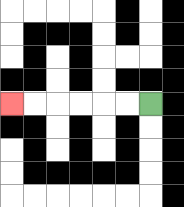{'start': '[6, 4]', 'end': '[0, 4]', 'path_directions': 'L,L,L,L,L,L', 'path_coordinates': '[[6, 4], [5, 4], [4, 4], [3, 4], [2, 4], [1, 4], [0, 4]]'}